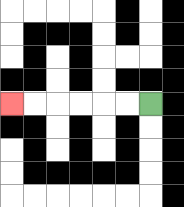{'start': '[6, 4]', 'end': '[0, 4]', 'path_directions': 'L,L,L,L,L,L', 'path_coordinates': '[[6, 4], [5, 4], [4, 4], [3, 4], [2, 4], [1, 4], [0, 4]]'}